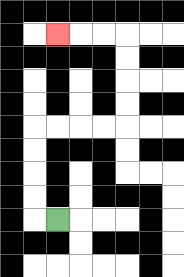{'start': '[2, 9]', 'end': '[2, 1]', 'path_directions': 'L,U,U,U,U,R,R,R,R,U,U,U,U,L,L,L', 'path_coordinates': '[[2, 9], [1, 9], [1, 8], [1, 7], [1, 6], [1, 5], [2, 5], [3, 5], [4, 5], [5, 5], [5, 4], [5, 3], [5, 2], [5, 1], [4, 1], [3, 1], [2, 1]]'}